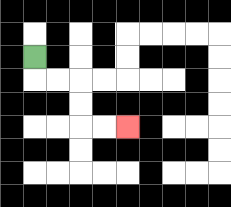{'start': '[1, 2]', 'end': '[5, 5]', 'path_directions': 'D,R,R,D,D,R,R', 'path_coordinates': '[[1, 2], [1, 3], [2, 3], [3, 3], [3, 4], [3, 5], [4, 5], [5, 5]]'}